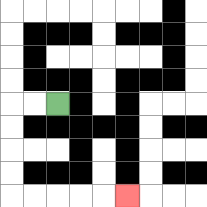{'start': '[2, 4]', 'end': '[5, 8]', 'path_directions': 'L,L,D,D,D,D,R,R,R,R,R', 'path_coordinates': '[[2, 4], [1, 4], [0, 4], [0, 5], [0, 6], [0, 7], [0, 8], [1, 8], [2, 8], [3, 8], [4, 8], [5, 8]]'}